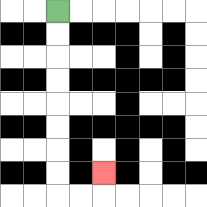{'start': '[2, 0]', 'end': '[4, 7]', 'path_directions': 'D,D,D,D,D,D,D,D,R,R,U', 'path_coordinates': '[[2, 0], [2, 1], [2, 2], [2, 3], [2, 4], [2, 5], [2, 6], [2, 7], [2, 8], [3, 8], [4, 8], [4, 7]]'}